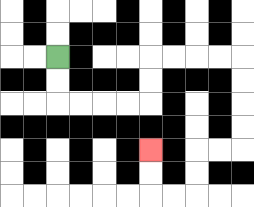{'start': '[2, 2]', 'end': '[6, 6]', 'path_directions': 'D,D,R,R,R,R,U,U,R,R,R,R,D,D,D,D,L,L,D,D,L,L,U,U', 'path_coordinates': '[[2, 2], [2, 3], [2, 4], [3, 4], [4, 4], [5, 4], [6, 4], [6, 3], [6, 2], [7, 2], [8, 2], [9, 2], [10, 2], [10, 3], [10, 4], [10, 5], [10, 6], [9, 6], [8, 6], [8, 7], [8, 8], [7, 8], [6, 8], [6, 7], [6, 6]]'}